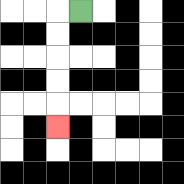{'start': '[3, 0]', 'end': '[2, 5]', 'path_directions': 'L,D,D,D,D,D', 'path_coordinates': '[[3, 0], [2, 0], [2, 1], [2, 2], [2, 3], [2, 4], [2, 5]]'}